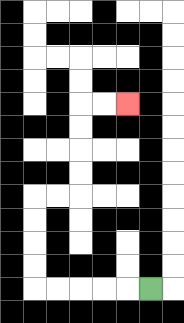{'start': '[6, 12]', 'end': '[5, 4]', 'path_directions': 'L,L,L,L,L,U,U,U,U,R,R,U,U,U,U,R,R', 'path_coordinates': '[[6, 12], [5, 12], [4, 12], [3, 12], [2, 12], [1, 12], [1, 11], [1, 10], [1, 9], [1, 8], [2, 8], [3, 8], [3, 7], [3, 6], [3, 5], [3, 4], [4, 4], [5, 4]]'}